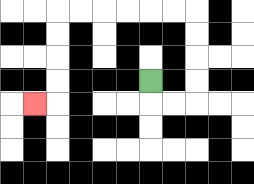{'start': '[6, 3]', 'end': '[1, 4]', 'path_directions': 'D,R,R,U,U,U,U,L,L,L,L,L,L,D,D,D,D,L', 'path_coordinates': '[[6, 3], [6, 4], [7, 4], [8, 4], [8, 3], [8, 2], [8, 1], [8, 0], [7, 0], [6, 0], [5, 0], [4, 0], [3, 0], [2, 0], [2, 1], [2, 2], [2, 3], [2, 4], [1, 4]]'}